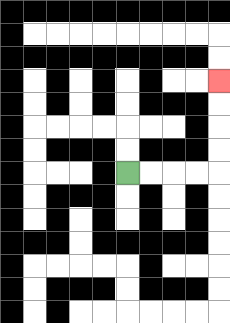{'start': '[5, 7]', 'end': '[9, 3]', 'path_directions': 'R,R,R,R,U,U,U,U', 'path_coordinates': '[[5, 7], [6, 7], [7, 7], [8, 7], [9, 7], [9, 6], [9, 5], [9, 4], [9, 3]]'}